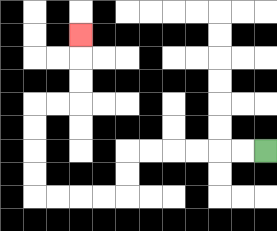{'start': '[11, 6]', 'end': '[3, 1]', 'path_directions': 'L,L,L,L,L,L,D,D,L,L,L,L,U,U,U,U,R,R,U,U,U', 'path_coordinates': '[[11, 6], [10, 6], [9, 6], [8, 6], [7, 6], [6, 6], [5, 6], [5, 7], [5, 8], [4, 8], [3, 8], [2, 8], [1, 8], [1, 7], [1, 6], [1, 5], [1, 4], [2, 4], [3, 4], [3, 3], [3, 2], [3, 1]]'}